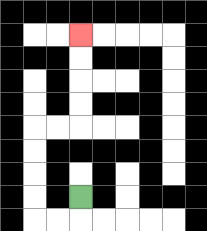{'start': '[3, 8]', 'end': '[3, 1]', 'path_directions': 'D,L,L,U,U,U,U,R,R,U,U,U,U', 'path_coordinates': '[[3, 8], [3, 9], [2, 9], [1, 9], [1, 8], [1, 7], [1, 6], [1, 5], [2, 5], [3, 5], [3, 4], [3, 3], [3, 2], [3, 1]]'}